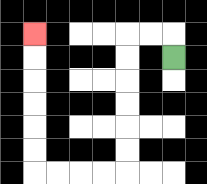{'start': '[7, 2]', 'end': '[1, 1]', 'path_directions': 'U,L,L,D,D,D,D,D,D,L,L,L,L,U,U,U,U,U,U', 'path_coordinates': '[[7, 2], [7, 1], [6, 1], [5, 1], [5, 2], [5, 3], [5, 4], [5, 5], [5, 6], [5, 7], [4, 7], [3, 7], [2, 7], [1, 7], [1, 6], [1, 5], [1, 4], [1, 3], [1, 2], [1, 1]]'}